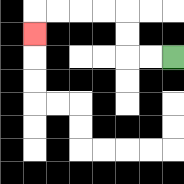{'start': '[7, 2]', 'end': '[1, 1]', 'path_directions': 'L,L,U,U,L,L,L,L,D', 'path_coordinates': '[[7, 2], [6, 2], [5, 2], [5, 1], [5, 0], [4, 0], [3, 0], [2, 0], [1, 0], [1, 1]]'}